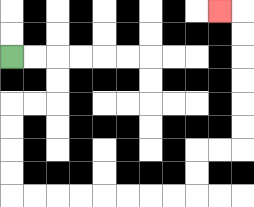{'start': '[0, 2]', 'end': '[9, 0]', 'path_directions': 'R,R,D,D,L,L,D,D,D,D,R,R,R,R,R,R,R,R,U,U,R,R,U,U,U,U,U,U,L', 'path_coordinates': '[[0, 2], [1, 2], [2, 2], [2, 3], [2, 4], [1, 4], [0, 4], [0, 5], [0, 6], [0, 7], [0, 8], [1, 8], [2, 8], [3, 8], [4, 8], [5, 8], [6, 8], [7, 8], [8, 8], [8, 7], [8, 6], [9, 6], [10, 6], [10, 5], [10, 4], [10, 3], [10, 2], [10, 1], [10, 0], [9, 0]]'}